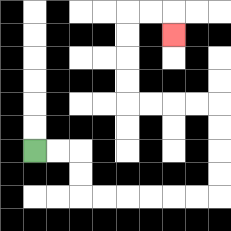{'start': '[1, 6]', 'end': '[7, 1]', 'path_directions': 'R,R,D,D,R,R,R,R,R,R,U,U,U,U,L,L,L,L,U,U,U,U,R,R,D', 'path_coordinates': '[[1, 6], [2, 6], [3, 6], [3, 7], [3, 8], [4, 8], [5, 8], [6, 8], [7, 8], [8, 8], [9, 8], [9, 7], [9, 6], [9, 5], [9, 4], [8, 4], [7, 4], [6, 4], [5, 4], [5, 3], [5, 2], [5, 1], [5, 0], [6, 0], [7, 0], [7, 1]]'}